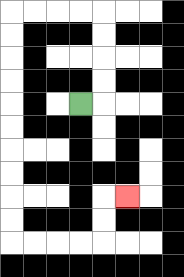{'start': '[3, 4]', 'end': '[5, 8]', 'path_directions': 'R,U,U,U,U,L,L,L,L,D,D,D,D,D,D,D,D,D,D,R,R,R,R,U,U,R', 'path_coordinates': '[[3, 4], [4, 4], [4, 3], [4, 2], [4, 1], [4, 0], [3, 0], [2, 0], [1, 0], [0, 0], [0, 1], [0, 2], [0, 3], [0, 4], [0, 5], [0, 6], [0, 7], [0, 8], [0, 9], [0, 10], [1, 10], [2, 10], [3, 10], [4, 10], [4, 9], [4, 8], [5, 8]]'}